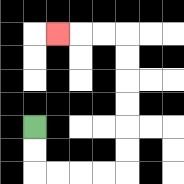{'start': '[1, 5]', 'end': '[2, 1]', 'path_directions': 'D,D,R,R,R,R,U,U,U,U,U,U,L,L,L', 'path_coordinates': '[[1, 5], [1, 6], [1, 7], [2, 7], [3, 7], [4, 7], [5, 7], [5, 6], [5, 5], [5, 4], [5, 3], [5, 2], [5, 1], [4, 1], [3, 1], [2, 1]]'}